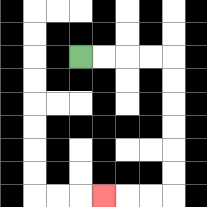{'start': '[3, 2]', 'end': '[4, 8]', 'path_directions': 'R,R,R,R,D,D,D,D,D,D,L,L,L', 'path_coordinates': '[[3, 2], [4, 2], [5, 2], [6, 2], [7, 2], [7, 3], [7, 4], [7, 5], [7, 6], [7, 7], [7, 8], [6, 8], [5, 8], [4, 8]]'}